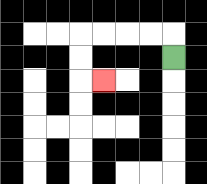{'start': '[7, 2]', 'end': '[4, 3]', 'path_directions': 'U,L,L,L,L,D,D,R', 'path_coordinates': '[[7, 2], [7, 1], [6, 1], [5, 1], [4, 1], [3, 1], [3, 2], [3, 3], [4, 3]]'}